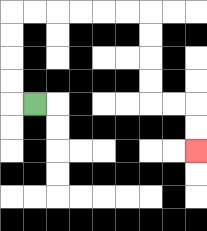{'start': '[1, 4]', 'end': '[8, 6]', 'path_directions': 'L,U,U,U,U,R,R,R,R,R,R,D,D,D,D,R,R,D,D', 'path_coordinates': '[[1, 4], [0, 4], [0, 3], [0, 2], [0, 1], [0, 0], [1, 0], [2, 0], [3, 0], [4, 0], [5, 0], [6, 0], [6, 1], [6, 2], [6, 3], [6, 4], [7, 4], [8, 4], [8, 5], [8, 6]]'}